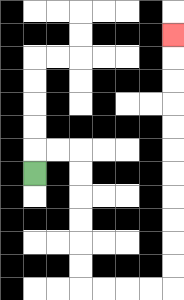{'start': '[1, 7]', 'end': '[7, 1]', 'path_directions': 'U,R,R,D,D,D,D,D,D,R,R,R,R,U,U,U,U,U,U,U,U,U,U,U', 'path_coordinates': '[[1, 7], [1, 6], [2, 6], [3, 6], [3, 7], [3, 8], [3, 9], [3, 10], [3, 11], [3, 12], [4, 12], [5, 12], [6, 12], [7, 12], [7, 11], [7, 10], [7, 9], [7, 8], [7, 7], [7, 6], [7, 5], [7, 4], [7, 3], [7, 2], [7, 1]]'}